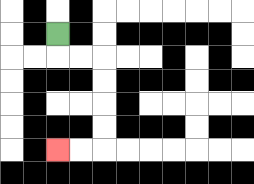{'start': '[2, 1]', 'end': '[2, 6]', 'path_directions': 'D,R,R,D,D,D,D,L,L', 'path_coordinates': '[[2, 1], [2, 2], [3, 2], [4, 2], [4, 3], [4, 4], [4, 5], [4, 6], [3, 6], [2, 6]]'}